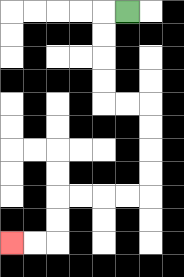{'start': '[5, 0]', 'end': '[0, 10]', 'path_directions': 'L,D,D,D,D,R,R,D,D,D,D,L,L,L,L,D,D,L,L', 'path_coordinates': '[[5, 0], [4, 0], [4, 1], [4, 2], [4, 3], [4, 4], [5, 4], [6, 4], [6, 5], [6, 6], [6, 7], [6, 8], [5, 8], [4, 8], [3, 8], [2, 8], [2, 9], [2, 10], [1, 10], [0, 10]]'}